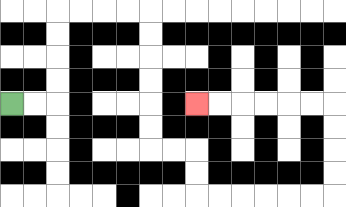{'start': '[0, 4]', 'end': '[8, 4]', 'path_directions': 'R,R,U,U,U,U,R,R,R,R,D,D,D,D,D,D,R,R,D,D,R,R,R,R,R,R,U,U,U,U,L,L,L,L,L,L', 'path_coordinates': '[[0, 4], [1, 4], [2, 4], [2, 3], [2, 2], [2, 1], [2, 0], [3, 0], [4, 0], [5, 0], [6, 0], [6, 1], [6, 2], [6, 3], [6, 4], [6, 5], [6, 6], [7, 6], [8, 6], [8, 7], [8, 8], [9, 8], [10, 8], [11, 8], [12, 8], [13, 8], [14, 8], [14, 7], [14, 6], [14, 5], [14, 4], [13, 4], [12, 4], [11, 4], [10, 4], [9, 4], [8, 4]]'}